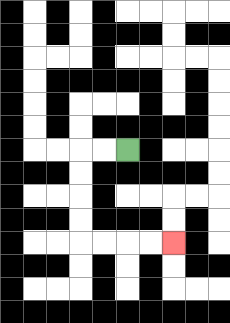{'start': '[5, 6]', 'end': '[7, 10]', 'path_directions': 'L,L,D,D,D,D,R,R,R,R', 'path_coordinates': '[[5, 6], [4, 6], [3, 6], [3, 7], [3, 8], [3, 9], [3, 10], [4, 10], [5, 10], [6, 10], [7, 10]]'}